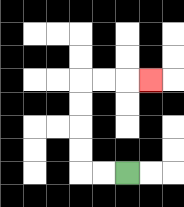{'start': '[5, 7]', 'end': '[6, 3]', 'path_directions': 'L,L,U,U,U,U,R,R,R', 'path_coordinates': '[[5, 7], [4, 7], [3, 7], [3, 6], [3, 5], [3, 4], [3, 3], [4, 3], [5, 3], [6, 3]]'}